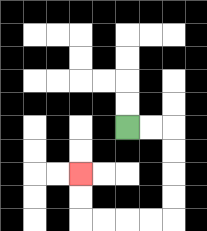{'start': '[5, 5]', 'end': '[3, 7]', 'path_directions': 'R,R,D,D,D,D,L,L,L,L,U,U', 'path_coordinates': '[[5, 5], [6, 5], [7, 5], [7, 6], [7, 7], [7, 8], [7, 9], [6, 9], [5, 9], [4, 9], [3, 9], [3, 8], [3, 7]]'}